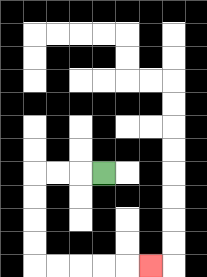{'start': '[4, 7]', 'end': '[6, 11]', 'path_directions': 'L,L,L,D,D,D,D,R,R,R,R,R', 'path_coordinates': '[[4, 7], [3, 7], [2, 7], [1, 7], [1, 8], [1, 9], [1, 10], [1, 11], [2, 11], [3, 11], [4, 11], [5, 11], [6, 11]]'}